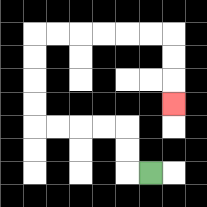{'start': '[6, 7]', 'end': '[7, 4]', 'path_directions': 'L,U,U,L,L,L,L,U,U,U,U,R,R,R,R,R,R,D,D,D', 'path_coordinates': '[[6, 7], [5, 7], [5, 6], [5, 5], [4, 5], [3, 5], [2, 5], [1, 5], [1, 4], [1, 3], [1, 2], [1, 1], [2, 1], [3, 1], [4, 1], [5, 1], [6, 1], [7, 1], [7, 2], [7, 3], [7, 4]]'}